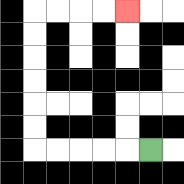{'start': '[6, 6]', 'end': '[5, 0]', 'path_directions': 'L,L,L,L,L,U,U,U,U,U,U,R,R,R,R', 'path_coordinates': '[[6, 6], [5, 6], [4, 6], [3, 6], [2, 6], [1, 6], [1, 5], [1, 4], [1, 3], [1, 2], [1, 1], [1, 0], [2, 0], [3, 0], [4, 0], [5, 0]]'}